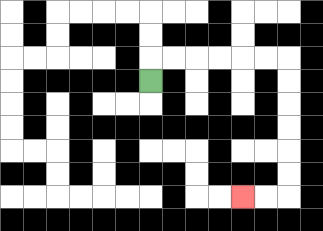{'start': '[6, 3]', 'end': '[10, 8]', 'path_directions': 'U,R,R,R,R,R,R,D,D,D,D,D,D,L,L', 'path_coordinates': '[[6, 3], [6, 2], [7, 2], [8, 2], [9, 2], [10, 2], [11, 2], [12, 2], [12, 3], [12, 4], [12, 5], [12, 6], [12, 7], [12, 8], [11, 8], [10, 8]]'}